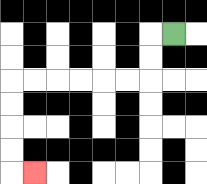{'start': '[7, 1]', 'end': '[1, 7]', 'path_directions': 'L,D,D,L,L,L,L,L,L,D,D,D,D,R', 'path_coordinates': '[[7, 1], [6, 1], [6, 2], [6, 3], [5, 3], [4, 3], [3, 3], [2, 3], [1, 3], [0, 3], [0, 4], [0, 5], [0, 6], [0, 7], [1, 7]]'}